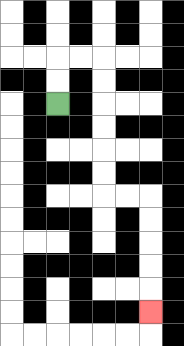{'start': '[2, 4]', 'end': '[6, 13]', 'path_directions': 'U,U,R,R,D,D,D,D,D,D,R,R,D,D,D,D,D', 'path_coordinates': '[[2, 4], [2, 3], [2, 2], [3, 2], [4, 2], [4, 3], [4, 4], [4, 5], [4, 6], [4, 7], [4, 8], [5, 8], [6, 8], [6, 9], [6, 10], [6, 11], [6, 12], [6, 13]]'}